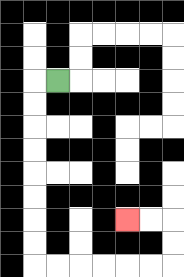{'start': '[2, 3]', 'end': '[5, 9]', 'path_directions': 'L,D,D,D,D,D,D,D,D,R,R,R,R,R,R,U,U,L,L', 'path_coordinates': '[[2, 3], [1, 3], [1, 4], [1, 5], [1, 6], [1, 7], [1, 8], [1, 9], [1, 10], [1, 11], [2, 11], [3, 11], [4, 11], [5, 11], [6, 11], [7, 11], [7, 10], [7, 9], [6, 9], [5, 9]]'}